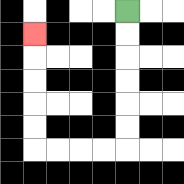{'start': '[5, 0]', 'end': '[1, 1]', 'path_directions': 'D,D,D,D,D,D,L,L,L,L,U,U,U,U,U', 'path_coordinates': '[[5, 0], [5, 1], [5, 2], [5, 3], [5, 4], [5, 5], [5, 6], [4, 6], [3, 6], [2, 6], [1, 6], [1, 5], [1, 4], [1, 3], [1, 2], [1, 1]]'}